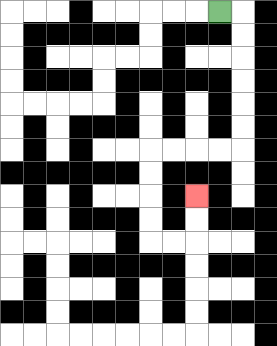{'start': '[9, 0]', 'end': '[8, 8]', 'path_directions': 'R,D,D,D,D,D,D,L,L,L,L,D,D,D,D,R,R,U,U', 'path_coordinates': '[[9, 0], [10, 0], [10, 1], [10, 2], [10, 3], [10, 4], [10, 5], [10, 6], [9, 6], [8, 6], [7, 6], [6, 6], [6, 7], [6, 8], [6, 9], [6, 10], [7, 10], [8, 10], [8, 9], [8, 8]]'}